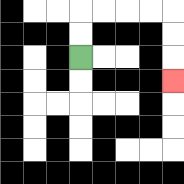{'start': '[3, 2]', 'end': '[7, 3]', 'path_directions': 'U,U,R,R,R,R,D,D,D', 'path_coordinates': '[[3, 2], [3, 1], [3, 0], [4, 0], [5, 0], [6, 0], [7, 0], [7, 1], [7, 2], [7, 3]]'}